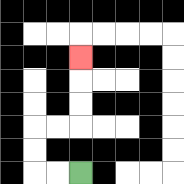{'start': '[3, 7]', 'end': '[3, 2]', 'path_directions': 'L,L,U,U,R,R,U,U,U', 'path_coordinates': '[[3, 7], [2, 7], [1, 7], [1, 6], [1, 5], [2, 5], [3, 5], [3, 4], [3, 3], [3, 2]]'}